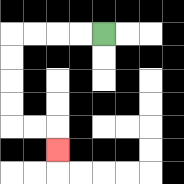{'start': '[4, 1]', 'end': '[2, 6]', 'path_directions': 'L,L,L,L,D,D,D,D,R,R,D', 'path_coordinates': '[[4, 1], [3, 1], [2, 1], [1, 1], [0, 1], [0, 2], [0, 3], [0, 4], [0, 5], [1, 5], [2, 5], [2, 6]]'}